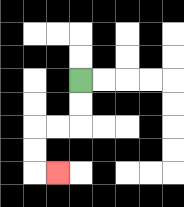{'start': '[3, 3]', 'end': '[2, 7]', 'path_directions': 'D,D,L,L,D,D,R', 'path_coordinates': '[[3, 3], [3, 4], [3, 5], [2, 5], [1, 5], [1, 6], [1, 7], [2, 7]]'}